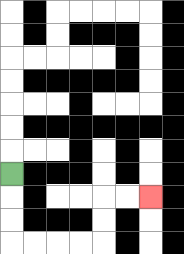{'start': '[0, 7]', 'end': '[6, 8]', 'path_directions': 'D,D,D,R,R,R,R,U,U,R,R', 'path_coordinates': '[[0, 7], [0, 8], [0, 9], [0, 10], [1, 10], [2, 10], [3, 10], [4, 10], [4, 9], [4, 8], [5, 8], [6, 8]]'}